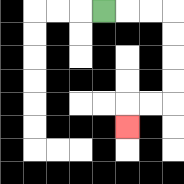{'start': '[4, 0]', 'end': '[5, 5]', 'path_directions': 'R,R,R,D,D,D,D,L,L,D', 'path_coordinates': '[[4, 0], [5, 0], [6, 0], [7, 0], [7, 1], [7, 2], [7, 3], [7, 4], [6, 4], [5, 4], [5, 5]]'}